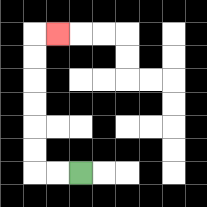{'start': '[3, 7]', 'end': '[2, 1]', 'path_directions': 'L,L,U,U,U,U,U,U,R', 'path_coordinates': '[[3, 7], [2, 7], [1, 7], [1, 6], [1, 5], [1, 4], [1, 3], [1, 2], [1, 1], [2, 1]]'}